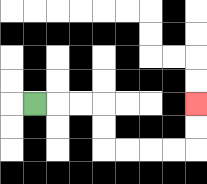{'start': '[1, 4]', 'end': '[8, 4]', 'path_directions': 'R,R,R,D,D,R,R,R,R,U,U', 'path_coordinates': '[[1, 4], [2, 4], [3, 4], [4, 4], [4, 5], [4, 6], [5, 6], [6, 6], [7, 6], [8, 6], [8, 5], [8, 4]]'}